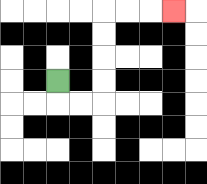{'start': '[2, 3]', 'end': '[7, 0]', 'path_directions': 'D,R,R,U,U,U,U,R,R,R', 'path_coordinates': '[[2, 3], [2, 4], [3, 4], [4, 4], [4, 3], [4, 2], [4, 1], [4, 0], [5, 0], [6, 0], [7, 0]]'}